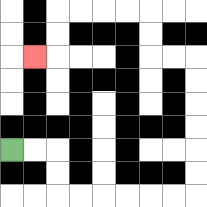{'start': '[0, 6]', 'end': '[1, 2]', 'path_directions': 'R,R,D,D,R,R,R,R,R,R,U,U,U,U,U,U,L,L,U,U,L,L,L,L,D,D,L', 'path_coordinates': '[[0, 6], [1, 6], [2, 6], [2, 7], [2, 8], [3, 8], [4, 8], [5, 8], [6, 8], [7, 8], [8, 8], [8, 7], [8, 6], [8, 5], [8, 4], [8, 3], [8, 2], [7, 2], [6, 2], [6, 1], [6, 0], [5, 0], [4, 0], [3, 0], [2, 0], [2, 1], [2, 2], [1, 2]]'}